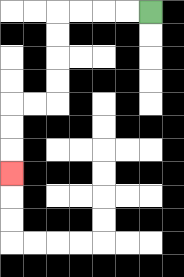{'start': '[6, 0]', 'end': '[0, 7]', 'path_directions': 'L,L,L,L,D,D,D,D,L,L,D,D,D', 'path_coordinates': '[[6, 0], [5, 0], [4, 0], [3, 0], [2, 0], [2, 1], [2, 2], [2, 3], [2, 4], [1, 4], [0, 4], [0, 5], [0, 6], [0, 7]]'}